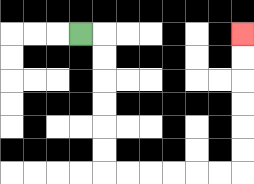{'start': '[3, 1]', 'end': '[10, 1]', 'path_directions': 'R,D,D,D,D,D,D,R,R,R,R,R,R,U,U,U,U,U,U', 'path_coordinates': '[[3, 1], [4, 1], [4, 2], [4, 3], [4, 4], [4, 5], [4, 6], [4, 7], [5, 7], [6, 7], [7, 7], [8, 7], [9, 7], [10, 7], [10, 6], [10, 5], [10, 4], [10, 3], [10, 2], [10, 1]]'}